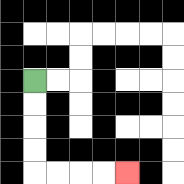{'start': '[1, 3]', 'end': '[5, 7]', 'path_directions': 'D,D,D,D,R,R,R,R', 'path_coordinates': '[[1, 3], [1, 4], [1, 5], [1, 6], [1, 7], [2, 7], [3, 7], [4, 7], [5, 7]]'}